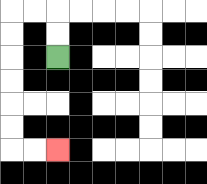{'start': '[2, 2]', 'end': '[2, 6]', 'path_directions': 'U,U,L,L,D,D,D,D,D,D,R,R', 'path_coordinates': '[[2, 2], [2, 1], [2, 0], [1, 0], [0, 0], [0, 1], [0, 2], [0, 3], [0, 4], [0, 5], [0, 6], [1, 6], [2, 6]]'}